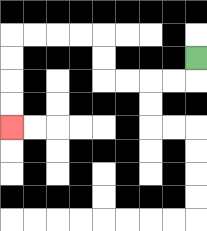{'start': '[8, 2]', 'end': '[0, 5]', 'path_directions': 'D,L,L,L,L,U,U,L,L,L,L,D,D,D,D', 'path_coordinates': '[[8, 2], [8, 3], [7, 3], [6, 3], [5, 3], [4, 3], [4, 2], [4, 1], [3, 1], [2, 1], [1, 1], [0, 1], [0, 2], [0, 3], [0, 4], [0, 5]]'}